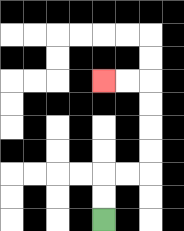{'start': '[4, 9]', 'end': '[4, 3]', 'path_directions': 'U,U,R,R,U,U,U,U,L,L', 'path_coordinates': '[[4, 9], [4, 8], [4, 7], [5, 7], [6, 7], [6, 6], [6, 5], [6, 4], [6, 3], [5, 3], [4, 3]]'}